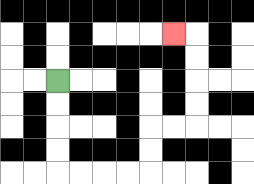{'start': '[2, 3]', 'end': '[7, 1]', 'path_directions': 'D,D,D,D,R,R,R,R,U,U,R,R,U,U,U,U,L', 'path_coordinates': '[[2, 3], [2, 4], [2, 5], [2, 6], [2, 7], [3, 7], [4, 7], [5, 7], [6, 7], [6, 6], [6, 5], [7, 5], [8, 5], [8, 4], [8, 3], [8, 2], [8, 1], [7, 1]]'}